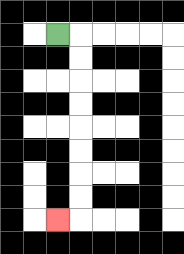{'start': '[2, 1]', 'end': '[2, 9]', 'path_directions': 'R,D,D,D,D,D,D,D,D,L', 'path_coordinates': '[[2, 1], [3, 1], [3, 2], [3, 3], [3, 4], [3, 5], [3, 6], [3, 7], [3, 8], [3, 9], [2, 9]]'}